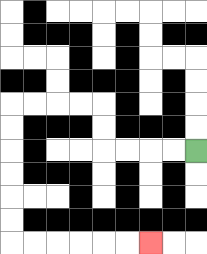{'start': '[8, 6]', 'end': '[6, 10]', 'path_directions': 'L,L,L,L,U,U,L,L,L,L,D,D,D,D,D,D,R,R,R,R,R,R', 'path_coordinates': '[[8, 6], [7, 6], [6, 6], [5, 6], [4, 6], [4, 5], [4, 4], [3, 4], [2, 4], [1, 4], [0, 4], [0, 5], [0, 6], [0, 7], [0, 8], [0, 9], [0, 10], [1, 10], [2, 10], [3, 10], [4, 10], [5, 10], [6, 10]]'}